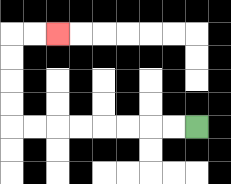{'start': '[8, 5]', 'end': '[2, 1]', 'path_directions': 'L,L,L,L,L,L,L,L,U,U,U,U,R,R', 'path_coordinates': '[[8, 5], [7, 5], [6, 5], [5, 5], [4, 5], [3, 5], [2, 5], [1, 5], [0, 5], [0, 4], [0, 3], [0, 2], [0, 1], [1, 1], [2, 1]]'}